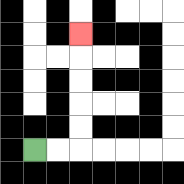{'start': '[1, 6]', 'end': '[3, 1]', 'path_directions': 'R,R,U,U,U,U,U', 'path_coordinates': '[[1, 6], [2, 6], [3, 6], [3, 5], [3, 4], [3, 3], [3, 2], [3, 1]]'}